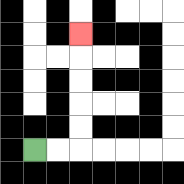{'start': '[1, 6]', 'end': '[3, 1]', 'path_directions': 'R,R,U,U,U,U,U', 'path_coordinates': '[[1, 6], [2, 6], [3, 6], [3, 5], [3, 4], [3, 3], [3, 2], [3, 1]]'}